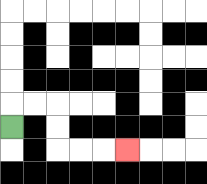{'start': '[0, 5]', 'end': '[5, 6]', 'path_directions': 'U,R,R,D,D,R,R,R', 'path_coordinates': '[[0, 5], [0, 4], [1, 4], [2, 4], [2, 5], [2, 6], [3, 6], [4, 6], [5, 6]]'}